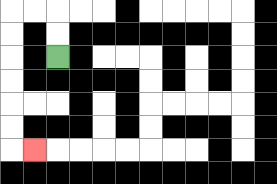{'start': '[2, 2]', 'end': '[1, 6]', 'path_directions': 'U,U,L,L,D,D,D,D,D,D,R', 'path_coordinates': '[[2, 2], [2, 1], [2, 0], [1, 0], [0, 0], [0, 1], [0, 2], [0, 3], [0, 4], [0, 5], [0, 6], [1, 6]]'}